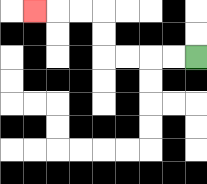{'start': '[8, 2]', 'end': '[1, 0]', 'path_directions': 'L,L,L,L,U,U,L,L,L', 'path_coordinates': '[[8, 2], [7, 2], [6, 2], [5, 2], [4, 2], [4, 1], [4, 0], [3, 0], [2, 0], [1, 0]]'}